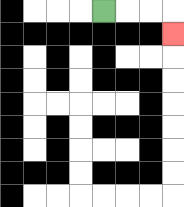{'start': '[4, 0]', 'end': '[7, 1]', 'path_directions': 'R,R,R,D', 'path_coordinates': '[[4, 0], [5, 0], [6, 0], [7, 0], [7, 1]]'}